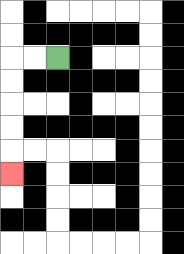{'start': '[2, 2]', 'end': '[0, 7]', 'path_directions': 'L,L,D,D,D,D,D', 'path_coordinates': '[[2, 2], [1, 2], [0, 2], [0, 3], [0, 4], [0, 5], [0, 6], [0, 7]]'}